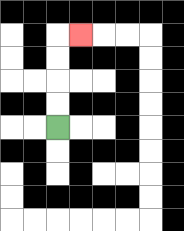{'start': '[2, 5]', 'end': '[3, 1]', 'path_directions': 'U,U,U,U,R', 'path_coordinates': '[[2, 5], [2, 4], [2, 3], [2, 2], [2, 1], [3, 1]]'}